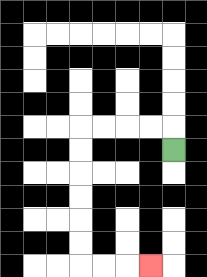{'start': '[7, 6]', 'end': '[6, 11]', 'path_directions': 'U,L,L,L,L,D,D,D,D,D,D,R,R,R', 'path_coordinates': '[[7, 6], [7, 5], [6, 5], [5, 5], [4, 5], [3, 5], [3, 6], [3, 7], [3, 8], [3, 9], [3, 10], [3, 11], [4, 11], [5, 11], [6, 11]]'}